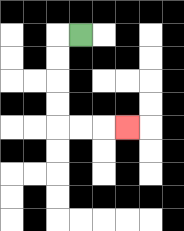{'start': '[3, 1]', 'end': '[5, 5]', 'path_directions': 'L,D,D,D,D,R,R,R', 'path_coordinates': '[[3, 1], [2, 1], [2, 2], [2, 3], [2, 4], [2, 5], [3, 5], [4, 5], [5, 5]]'}